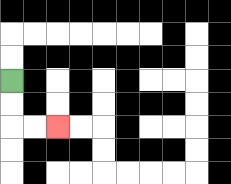{'start': '[0, 3]', 'end': '[2, 5]', 'path_directions': 'D,D,R,R', 'path_coordinates': '[[0, 3], [0, 4], [0, 5], [1, 5], [2, 5]]'}